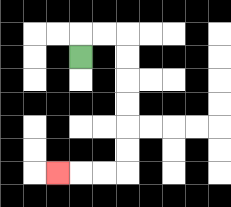{'start': '[3, 2]', 'end': '[2, 7]', 'path_directions': 'U,R,R,D,D,D,D,D,D,L,L,L', 'path_coordinates': '[[3, 2], [3, 1], [4, 1], [5, 1], [5, 2], [5, 3], [5, 4], [5, 5], [5, 6], [5, 7], [4, 7], [3, 7], [2, 7]]'}